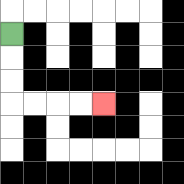{'start': '[0, 1]', 'end': '[4, 4]', 'path_directions': 'D,D,D,R,R,R,R', 'path_coordinates': '[[0, 1], [0, 2], [0, 3], [0, 4], [1, 4], [2, 4], [3, 4], [4, 4]]'}